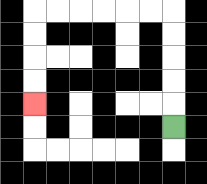{'start': '[7, 5]', 'end': '[1, 4]', 'path_directions': 'U,U,U,U,U,L,L,L,L,L,L,D,D,D,D', 'path_coordinates': '[[7, 5], [7, 4], [7, 3], [7, 2], [7, 1], [7, 0], [6, 0], [5, 0], [4, 0], [3, 0], [2, 0], [1, 0], [1, 1], [1, 2], [1, 3], [1, 4]]'}